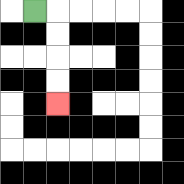{'start': '[1, 0]', 'end': '[2, 4]', 'path_directions': 'R,D,D,D,D', 'path_coordinates': '[[1, 0], [2, 0], [2, 1], [2, 2], [2, 3], [2, 4]]'}